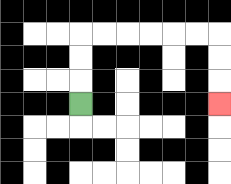{'start': '[3, 4]', 'end': '[9, 4]', 'path_directions': 'U,U,U,R,R,R,R,R,R,D,D,D', 'path_coordinates': '[[3, 4], [3, 3], [3, 2], [3, 1], [4, 1], [5, 1], [6, 1], [7, 1], [8, 1], [9, 1], [9, 2], [9, 3], [9, 4]]'}